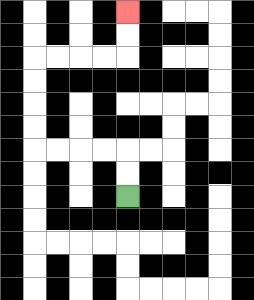{'start': '[5, 8]', 'end': '[5, 0]', 'path_directions': 'U,U,L,L,L,L,U,U,U,U,R,R,R,R,U,U', 'path_coordinates': '[[5, 8], [5, 7], [5, 6], [4, 6], [3, 6], [2, 6], [1, 6], [1, 5], [1, 4], [1, 3], [1, 2], [2, 2], [3, 2], [4, 2], [5, 2], [5, 1], [5, 0]]'}